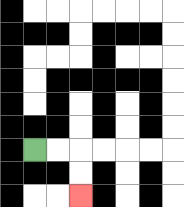{'start': '[1, 6]', 'end': '[3, 8]', 'path_directions': 'R,R,D,D', 'path_coordinates': '[[1, 6], [2, 6], [3, 6], [3, 7], [3, 8]]'}